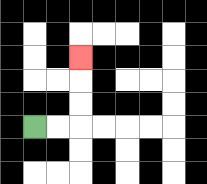{'start': '[1, 5]', 'end': '[3, 2]', 'path_directions': 'R,R,U,U,U', 'path_coordinates': '[[1, 5], [2, 5], [3, 5], [3, 4], [3, 3], [3, 2]]'}